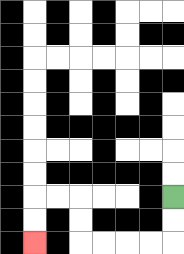{'start': '[7, 8]', 'end': '[1, 10]', 'path_directions': 'D,D,L,L,L,L,U,U,L,L,D,D', 'path_coordinates': '[[7, 8], [7, 9], [7, 10], [6, 10], [5, 10], [4, 10], [3, 10], [3, 9], [3, 8], [2, 8], [1, 8], [1, 9], [1, 10]]'}